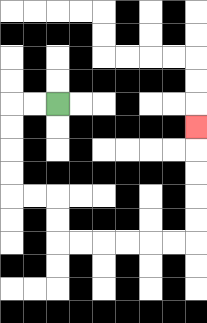{'start': '[2, 4]', 'end': '[8, 5]', 'path_directions': 'L,L,D,D,D,D,R,R,D,D,R,R,R,R,R,R,U,U,U,U,U', 'path_coordinates': '[[2, 4], [1, 4], [0, 4], [0, 5], [0, 6], [0, 7], [0, 8], [1, 8], [2, 8], [2, 9], [2, 10], [3, 10], [4, 10], [5, 10], [6, 10], [7, 10], [8, 10], [8, 9], [8, 8], [8, 7], [8, 6], [8, 5]]'}